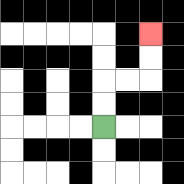{'start': '[4, 5]', 'end': '[6, 1]', 'path_directions': 'U,U,R,R,U,U', 'path_coordinates': '[[4, 5], [4, 4], [4, 3], [5, 3], [6, 3], [6, 2], [6, 1]]'}